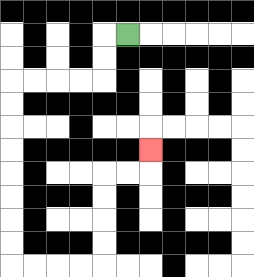{'start': '[5, 1]', 'end': '[6, 6]', 'path_directions': 'L,D,D,L,L,L,L,D,D,D,D,D,D,D,D,R,R,R,R,U,U,U,U,R,R,U', 'path_coordinates': '[[5, 1], [4, 1], [4, 2], [4, 3], [3, 3], [2, 3], [1, 3], [0, 3], [0, 4], [0, 5], [0, 6], [0, 7], [0, 8], [0, 9], [0, 10], [0, 11], [1, 11], [2, 11], [3, 11], [4, 11], [4, 10], [4, 9], [4, 8], [4, 7], [5, 7], [6, 7], [6, 6]]'}